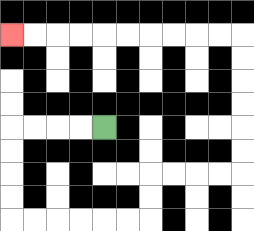{'start': '[4, 5]', 'end': '[0, 1]', 'path_directions': 'L,L,L,L,D,D,D,D,R,R,R,R,R,R,U,U,R,R,R,R,U,U,U,U,U,U,L,L,L,L,L,L,L,L,L,L', 'path_coordinates': '[[4, 5], [3, 5], [2, 5], [1, 5], [0, 5], [0, 6], [0, 7], [0, 8], [0, 9], [1, 9], [2, 9], [3, 9], [4, 9], [5, 9], [6, 9], [6, 8], [6, 7], [7, 7], [8, 7], [9, 7], [10, 7], [10, 6], [10, 5], [10, 4], [10, 3], [10, 2], [10, 1], [9, 1], [8, 1], [7, 1], [6, 1], [5, 1], [4, 1], [3, 1], [2, 1], [1, 1], [0, 1]]'}